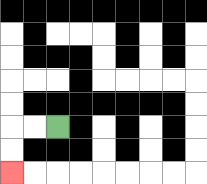{'start': '[2, 5]', 'end': '[0, 7]', 'path_directions': 'L,L,D,D', 'path_coordinates': '[[2, 5], [1, 5], [0, 5], [0, 6], [0, 7]]'}